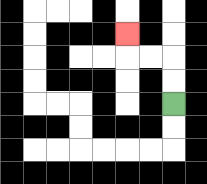{'start': '[7, 4]', 'end': '[5, 1]', 'path_directions': 'U,U,L,L,U', 'path_coordinates': '[[7, 4], [7, 3], [7, 2], [6, 2], [5, 2], [5, 1]]'}